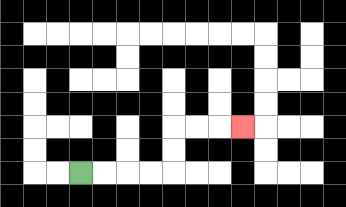{'start': '[3, 7]', 'end': '[10, 5]', 'path_directions': 'R,R,R,R,U,U,R,R,R', 'path_coordinates': '[[3, 7], [4, 7], [5, 7], [6, 7], [7, 7], [7, 6], [7, 5], [8, 5], [9, 5], [10, 5]]'}